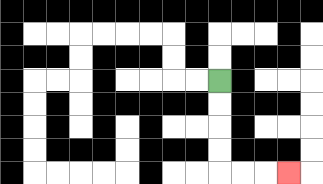{'start': '[9, 3]', 'end': '[12, 7]', 'path_directions': 'D,D,D,D,R,R,R', 'path_coordinates': '[[9, 3], [9, 4], [9, 5], [9, 6], [9, 7], [10, 7], [11, 7], [12, 7]]'}